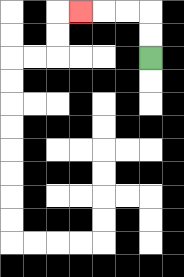{'start': '[6, 2]', 'end': '[3, 0]', 'path_directions': 'U,U,L,L,L', 'path_coordinates': '[[6, 2], [6, 1], [6, 0], [5, 0], [4, 0], [3, 0]]'}